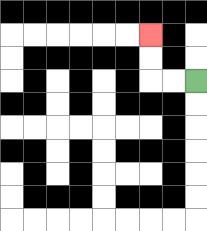{'start': '[8, 3]', 'end': '[6, 1]', 'path_directions': 'L,L,U,U', 'path_coordinates': '[[8, 3], [7, 3], [6, 3], [6, 2], [6, 1]]'}